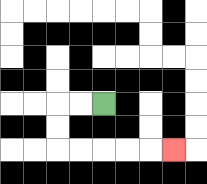{'start': '[4, 4]', 'end': '[7, 6]', 'path_directions': 'L,L,D,D,R,R,R,R,R', 'path_coordinates': '[[4, 4], [3, 4], [2, 4], [2, 5], [2, 6], [3, 6], [4, 6], [5, 6], [6, 6], [7, 6]]'}